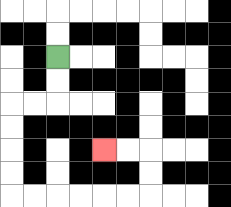{'start': '[2, 2]', 'end': '[4, 6]', 'path_directions': 'D,D,L,L,D,D,D,D,R,R,R,R,R,R,U,U,L,L', 'path_coordinates': '[[2, 2], [2, 3], [2, 4], [1, 4], [0, 4], [0, 5], [0, 6], [0, 7], [0, 8], [1, 8], [2, 8], [3, 8], [4, 8], [5, 8], [6, 8], [6, 7], [6, 6], [5, 6], [4, 6]]'}